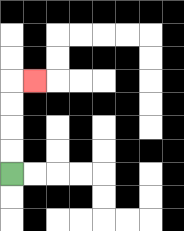{'start': '[0, 7]', 'end': '[1, 3]', 'path_directions': 'U,U,U,U,R', 'path_coordinates': '[[0, 7], [0, 6], [0, 5], [0, 4], [0, 3], [1, 3]]'}